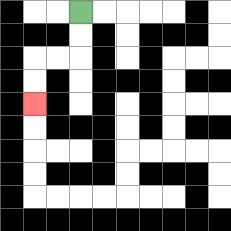{'start': '[3, 0]', 'end': '[1, 4]', 'path_directions': 'D,D,L,L,D,D', 'path_coordinates': '[[3, 0], [3, 1], [3, 2], [2, 2], [1, 2], [1, 3], [1, 4]]'}